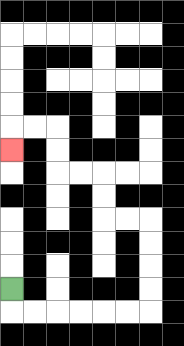{'start': '[0, 12]', 'end': '[0, 6]', 'path_directions': 'D,R,R,R,R,R,R,U,U,U,U,L,L,U,U,L,L,U,U,L,L,D', 'path_coordinates': '[[0, 12], [0, 13], [1, 13], [2, 13], [3, 13], [4, 13], [5, 13], [6, 13], [6, 12], [6, 11], [6, 10], [6, 9], [5, 9], [4, 9], [4, 8], [4, 7], [3, 7], [2, 7], [2, 6], [2, 5], [1, 5], [0, 5], [0, 6]]'}